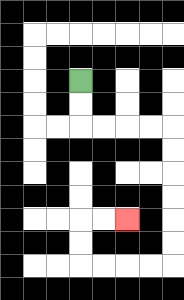{'start': '[3, 3]', 'end': '[5, 9]', 'path_directions': 'D,D,R,R,R,R,D,D,D,D,D,D,L,L,L,L,U,U,R,R', 'path_coordinates': '[[3, 3], [3, 4], [3, 5], [4, 5], [5, 5], [6, 5], [7, 5], [7, 6], [7, 7], [7, 8], [7, 9], [7, 10], [7, 11], [6, 11], [5, 11], [4, 11], [3, 11], [3, 10], [3, 9], [4, 9], [5, 9]]'}